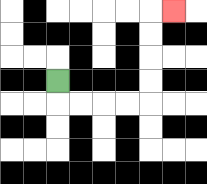{'start': '[2, 3]', 'end': '[7, 0]', 'path_directions': 'D,R,R,R,R,U,U,U,U,R', 'path_coordinates': '[[2, 3], [2, 4], [3, 4], [4, 4], [5, 4], [6, 4], [6, 3], [6, 2], [6, 1], [6, 0], [7, 0]]'}